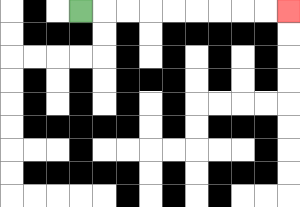{'start': '[3, 0]', 'end': '[12, 0]', 'path_directions': 'R,R,R,R,R,R,R,R,R', 'path_coordinates': '[[3, 0], [4, 0], [5, 0], [6, 0], [7, 0], [8, 0], [9, 0], [10, 0], [11, 0], [12, 0]]'}